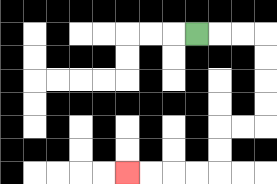{'start': '[8, 1]', 'end': '[5, 7]', 'path_directions': 'R,R,R,D,D,D,D,L,L,D,D,L,L,L,L', 'path_coordinates': '[[8, 1], [9, 1], [10, 1], [11, 1], [11, 2], [11, 3], [11, 4], [11, 5], [10, 5], [9, 5], [9, 6], [9, 7], [8, 7], [7, 7], [6, 7], [5, 7]]'}